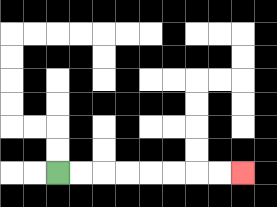{'start': '[2, 7]', 'end': '[10, 7]', 'path_directions': 'R,R,R,R,R,R,R,R', 'path_coordinates': '[[2, 7], [3, 7], [4, 7], [5, 7], [6, 7], [7, 7], [8, 7], [9, 7], [10, 7]]'}